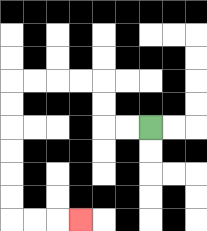{'start': '[6, 5]', 'end': '[3, 9]', 'path_directions': 'L,L,U,U,L,L,L,L,D,D,D,D,D,D,R,R,R', 'path_coordinates': '[[6, 5], [5, 5], [4, 5], [4, 4], [4, 3], [3, 3], [2, 3], [1, 3], [0, 3], [0, 4], [0, 5], [0, 6], [0, 7], [0, 8], [0, 9], [1, 9], [2, 9], [3, 9]]'}